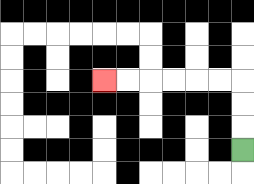{'start': '[10, 6]', 'end': '[4, 3]', 'path_directions': 'U,U,U,L,L,L,L,L,L', 'path_coordinates': '[[10, 6], [10, 5], [10, 4], [10, 3], [9, 3], [8, 3], [7, 3], [6, 3], [5, 3], [4, 3]]'}